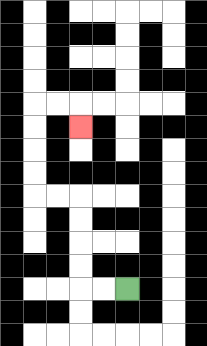{'start': '[5, 12]', 'end': '[3, 5]', 'path_directions': 'L,L,U,U,U,U,L,L,U,U,U,U,R,R,D', 'path_coordinates': '[[5, 12], [4, 12], [3, 12], [3, 11], [3, 10], [3, 9], [3, 8], [2, 8], [1, 8], [1, 7], [1, 6], [1, 5], [1, 4], [2, 4], [3, 4], [3, 5]]'}